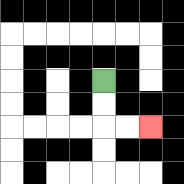{'start': '[4, 3]', 'end': '[6, 5]', 'path_directions': 'D,D,R,R', 'path_coordinates': '[[4, 3], [4, 4], [4, 5], [5, 5], [6, 5]]'}